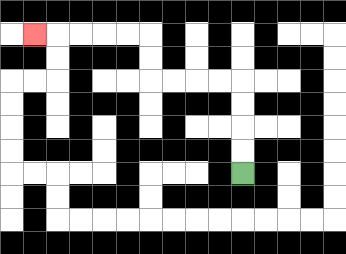{'start': '[10, 7]', 'end': '[1, 1]', 'path_directions': 'U,U,U,U,L,L,L,L,U,U,L,L,L,L,L', 'path_coordinates': '[[10, 7], [10, 6], [10, 5], [10, 4], [10, 3], [9, 3], [8, 3], [7, 3], [6, 3], [6, 2], [6, 1], [5, 1], [4, 1], [3, 1], [2, 1], [1, 1]]'}